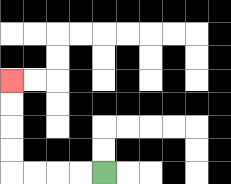{'start': '[4, 7]', 'end': '[0, 3]', 'path_directions': 'L,L,L,L,U,U,U,U', 'path_coordinates': '[[4, 7], [3, 7], [2, 7], [1, 7], [0, 7], [0, 6], [0, 5], [0, 4], [0, 3]]'}